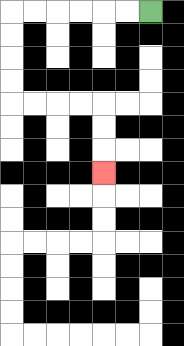{'start': '[6, 0]', 'end': '[4, 7]', 'path_directions': 'L,L,L,L,L,L,D,D,D,D,R,R,R,R,D,D,D', 'path_coordinates': '[[6, 0], [5, 0], [4, 0], [3, 0], [2, 0], [1, 0], [0, 0], [0, 1], [0, 2], [0, 3], [0, 4], [1, 4], [2, 4], [3, 4], [4, 4], [4, 5], [4, 6], [4, 7]]'}